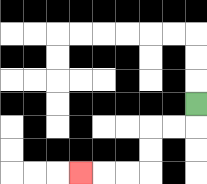{'start': '[8, 4]', 'end': '[3, 7]', 'path_directions': 'D,L,L,D,D,L,L,L', 'path_coordinates': '[[8, 4], [8, 5], [7, 5], [6, 5], [6, 6], [6, 7], [5, 7], [4, 7], [3, 7]]'}